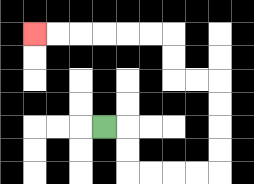{'start': '[4, 5]', 'end': '[1, 1]', 'path_directions': 'R,D,D,R,R,R,R,U,U,U,U,L,L,U,U,L,L,L,L,L,L', 'path_coordinates': '[[4, 5], [5, 5], [5, 6], [5, 7], [6, 7], [7, 7], [8, 7], [9, 7], [9, 6], [9, 5], [9, 4], [9, 3], [8, 3], [7, 3], [7, 2], [7, 1], [6, 1], [5, 1], [4, 1], [3, 1], [2, 1], [1, 1]]'}